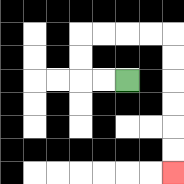{'start': '[5, 3]', 'end': '[7, 7]', 'path_directions': 'L,L,U,U,R,R,R,R,D,D,D,D,D,D', 'path_coordinates': '[[5, 3], [4, 3], [3, 3], [3, 2], [3, 1], [4, 1], [5, 1], [6, 1], [7, 1], [7, 2], [7, 3], [7, 4], [7, 5], [7, 6], [7, 7]]'}